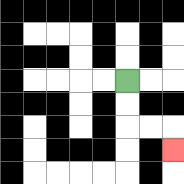{'start': '[5, 3]', 'end': '[7, 6]', 'path_directions': 'D,D,R,R,D', 'path_coordinates': '[[5, 3], [5, 4], [5, 5], [6, 5], [7, 5], [7, 6]]'}